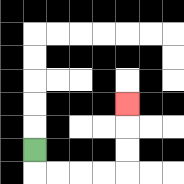{'start': '[1, 6]', 'end': '[5, 4]', 'path_directions': 'D,R,R,R,R,U,U,U', 'path_coordinates': '[[1, 6], [1, 7], [2, 7], [3, 7], [4, 7], [5, 7], [5, 6], [5, 5], [5, 4]]'}